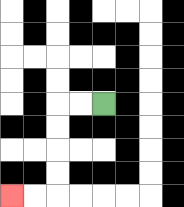{'start': '[4, 4]', 'end': '[0, 8]', 'path_directions': 'L,L,D,D,D,D,L,L', 'path_coordinates': '[[4, 4], [3, 4], [2, 4], [2, 5], [2, 6], [2, 7], [2, 8], [1, 8], [0, 8]]'}